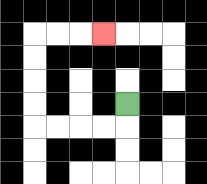{'start': '[5, 4]', 'end': '[4, 1]', 'path_directions': 'D,L,L,L,L,U,U,U,U,R,R,R', 'path_coordinates': '[[5, 4], [5, 5], [4, 5], [3, 5], [2, 5], [1, 5], [1, 4], [1, 3], [1, 2], [1, 1], [2, 1], [3, 1], [4, 1]]'}